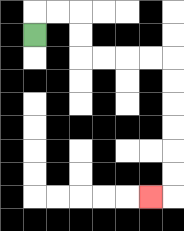{'start': '[1, 1]', 'end': '[6, 8]', 'path_directions': 'U,R,R,D,D,R,R,R,R,D,D,D,D,D,D,L', 'path_coordinates': '[[1, 1], [1, 0], [2, 0], [3, 0], [3, 1], [3, 2], [4, 2], [5, 2], [6, 2], [7, 2], [7, 3], [7, 4], [7, 5], [7, 6], [7, 7], [7, 8], [6, 8]]'}